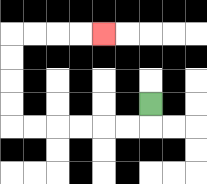{'start': '[6, 4]', 'end': '[4, 1]', 'path_directions': 'D,L,L,L,L,L,L,U,U,U,U,R,R,R,R', 'path_coordinates': '[[6, 4], [6, 5], [5, 5], [4, 5], [3, 5], [2, 5], [1, 5], [0, 5], [0, 4], [0, 3], [0, 2], [0, 1], [1, 1], [2, 1], [3, 1], [4, 1]]'}